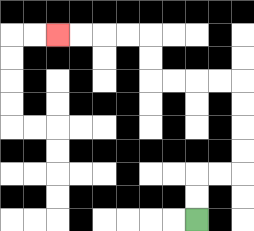{'start': '[8, 9]', 'end': '[2, 1]', 'path_directions': 'U,U,R,R,U,U,U,U,L,L,L,L,U,U,L,L,L,L', 'path_coordinates': '[[8, 9], [8, 8], [8, 7], [9, 7], [10, 7], [10, 6], [10, 5], [10, 4], [10, 3], [9, 3], [8, 3], [7, 3], [6, 3], [6, 2], [6, 1], [5, 1], [4, 1], [3, 1], [2, 1]]'}